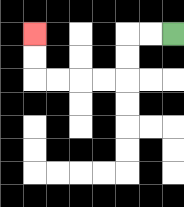{'start': '[7, 1]', 'end': '[1, 1]', 'path_directions': 'L,L,D,D,L,L,L,L,U,U', 'path_coordinates': '[[7, 1], [6, 1], [5, 1], [5, 2], [5, 3], [4, 3], [3, 3], [2, 3], [1, 3], [1, 2], [1, 1]]'}